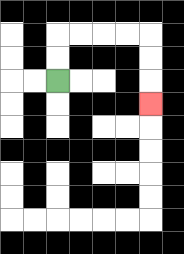{'start': '[2, 3]', 'end': '[6, 4]', 'path_directions': 'U,U,R,R,R,R,D,D,D', 'path_coordinates': '[[2, 3], [2, 2], [2, 1], [3, 1], [4, 1], [5, 1], [6, 1], [6, 2], [6, 3], [6, 4]]'}